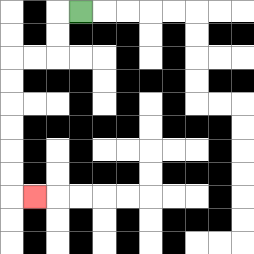{'start': '[3, 0]', 'end': '[1, 8]', 'path_directions': 'L,D,D,L,L,D,D,D,D,D,D,R', 'path_coordinates': '[[3, 0], [2, 0], [2, 1], [2, 2], [1, 2], [0, 2], [0, 3], [0, 4], [0, 5], [0, 6], [0, 7], [0, 8], [1, 8]]'}